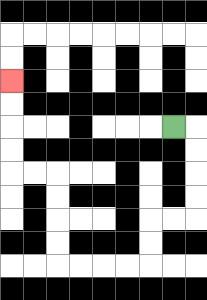{'start': '[7, 5]', 'end': '[0, 3]', 'path_directions': 'R,D,D,D,D,L,L,D,D,L,L,L,L,U,U,U,U,L,L,U,U,U,U', 'path_coordinates': '[[7, 5], [8, 5], [8, 6], [8, 7], [8, 8], [8, 9], [7, 9], [6, 9], [6, 10], [6, 11], [5, 11], [4, 11], [3, 11], [2, 11], [2, 10], [2, 9], [2, 8], [2, 7], [1, 7], [0, 7], [0, 6], [0, 5], [0, 4], [0, 3]]'}